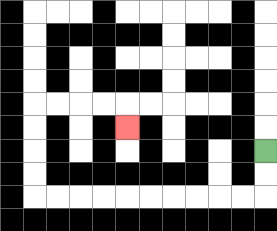{'start': '[11, 6]', 'end': '[5, 5]', 'path_directions': 'D,D,L,L,L,L,L,L,L,L,L,L,U,U,U,U,R,R,R,R,D', 'path_coordinates': '[[11, 6], [11, 7], [11, 8], [10, 8], [9, 8], [8, 8], [7, 8], [6, 8], [5, 8], [4, 8], [3, 8], [2, 8], [1, 8], [1, 7], [1, 6], [1, 5], [1, 4], [2, 4], [3, 4], [4, 4], [5, 4], [5, 5]]'}